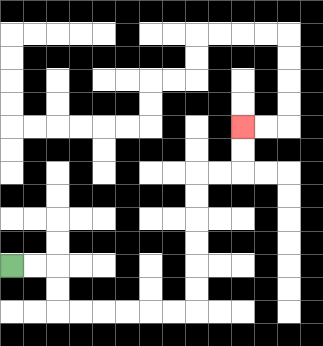{'start': '[0, 11]', 'end': '[10, 5]', 'path_directions': 'R,R,D,D,R,R,R,R,R,R,U,U,U,U,U,U,R,R,U,U', 'path_coordinates': '[[0, 11], [1, 11], [2, 11], [2, 12], [2, 13], [3, 13], [4, 13], [5, 13], [6, 13], [7, 13], [8, 13], [8, 12], [8, 11], [8, 10], [8, 9], [8, 8], [8, 7], [9, 7], [10, 7], [10, 6], [10, 5]]'}